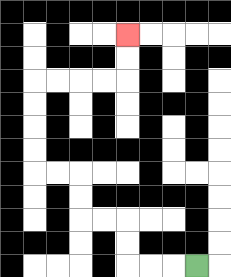{'start': '[8, 11]', 'end': '[5, 1]', 'path_directions': 'L,L,L,U,U,L,L,U,U,L,L,U,U,U,U,R,R,R,R,U,U', 'path_coordinates': '[[8, 11], [7, 11], [6, 11], [5, 11], [5, 10], [5, 9], [4, 9], [3, 9], [3, 8], [3, 7], [2, 7], [1, 7], [1, 6], [1, 5], [1, 4], [1, 3], [2, 3], [3, 3], [4, 3], [5, 3], [5, 2], [5, 1]]'}